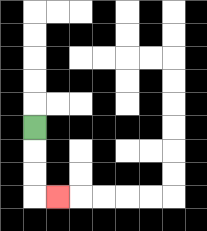{'start': '[1, 5]', 'end': '[2, 8]', 'path_directions': 'D,D,D,R', 'path_coordinates': '[[1, 5], [1, 6], [1, 7], [1, 8], [2, 8]]'}